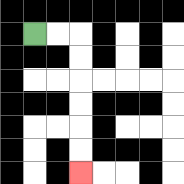{'start': '[1, 1]', 'end': '[3, 7]', 'path_directions': 'R,R,D,D,D,D,D,D', 'path_coordinates': '[[1, 1], [2, 1], [3, 1], [3, 2], [3, 3], [3, 4], [3, 5], [3, 6], [3, 7]]'}